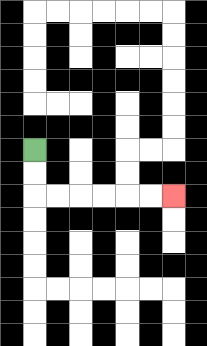{'start': '[1, 6]', 'end': '[7, 8]', 'path_directions': 'D,D,R,R,R,R,R,R', 'path_coordinates': '[[1, 6], [1, 7], [1, 8], [2, 8], [3, 8], [4, 8], [5, 8], [6, 8], [7, 8]]'}